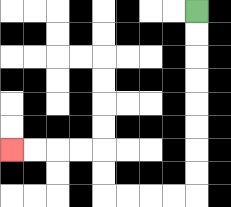{'start': '[8, 0]', 'end': '[0, 6]', 'path_directions': 'D,D,D,D,D,D,D,D,L,L,L,L,U,U,L,L,L,L', 'path_coordinates': '[[8, 0], [8, 1], [8, 2], [8, 3], [8, 4], [8, 5], [8, 6], [8, 7], [8, 8], [7, 8], [6, 8], [5, 8], [4, 8], [4, 7], [4, 6], [3, 6], [2, 6], [1, 6], [0, 6]]'}